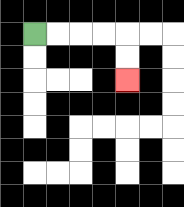{'start': '[1, 1]', 'end': '[5, 3]', 'path_directions': 'R,R,R,R,D,D', 'path_coordinates': '[[1, 1], [2, 1], [3, 1], [4, 1], [5, 1], [5, 2], [5, 3]]'}